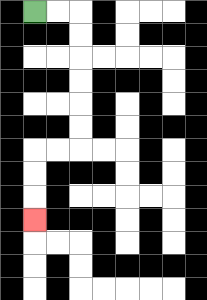{'start': '[1, 0]', 'end': '[1, 9]', 'path_directions': 'R,R,D,D,D,D,D,D,L,L,D,D,D', 'path_coordinates': '[[1, 0], [2, 0], [3, 0], [3, 1], [3, 2], [3, 3], [3, 4], [3, 5], [3, 6], [2, 6], [1, 6], [1, 7], [1, 8], [1, 9]]'}